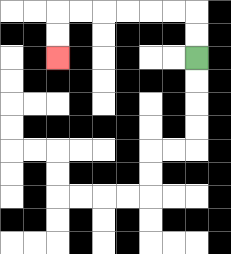{'start': '[8, 2]', 'end': '[2, 2]', 'path_directions': 'U,U,L,L,L,L,L,L,D,D', 'path_coordinates': '[[8, 2], [8, 1], [8, 0], [7, 0], [6, 0], [5, 0], [4, 0], [3, 0], [2, 0], [2, 1], [2, 2]]'}